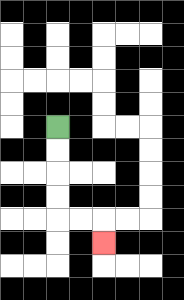{'start': '[2, 5]', 'end': '[4, 10]', 'path_directions': 'D,D,D,D,R,R,D', 'path_coordinates': '[[2, 5], [2, 6], [2, 7], [2, 8], [2, 9], [3, 9], [4, 9], [4, 10]]'}